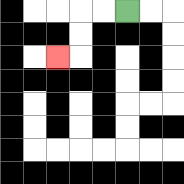{'start': '[5, 0]', 'end': '[2, 2]', 'path_directions': 'L,L,D,D,L', 'path_coordinates': '[[5, 0], [4, 0], [3, 0], [3, 1], [3, 2], [2, 2]]'}